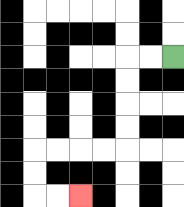{'start': '[7, 2]', 'end': '[3, 8]', 'path_directions': 'L,L,D,D,D,D,L,L,L,L,D,D,R,R', 'path_coordinates': '[[7, 2], [6, 2], [5, 2], [5, 3], [5, 4], [5, 5], [5, 6], [4, 6], [3, 6], [2, 6], [1, 6], [1, 7], [1, 8], [2, 8], [3, 8]]'}